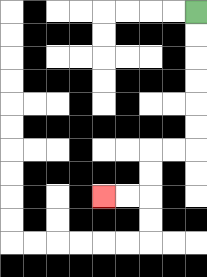{'start': '[8, 0]', 'end': '[4, 8]', 'path_directions': 'D,D,D,D,D,D,L,L,D,D,L,L', 'path_coordinates': '[[8, 0], [8, 1], [8, 2], [8, 3], [8, 4], [8, 5], [8, 6], [7, 6], [6, 6], [6, 7], [6, 8], [5, 8], [4, 8]]'}